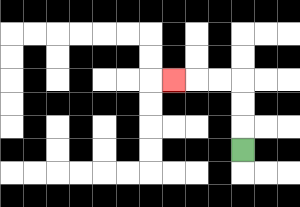{'start': '[10, 6]', 'end': '[7, 3]', 'path_directions': 'U,U,U,L,L,L', 'path_coordinates': '[[10, 6], [10, 5], [10, 4], [10, 3], [9, 3], [8, 3], [7, 3]]'}